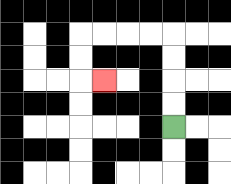{'start': '[7, 5]', 'end': '[4, 3]', 'path_directions': 'U,U,U,U,L,L,L,L,D,D,R', 'path_coordinates': '[[7, 5], [7, 4], [7, 3], [7, 2], [7, 1], [6, 1], [5, 1], [4, 1], [3, 1], [3, 2], [3, 3], [4, 3]]'}